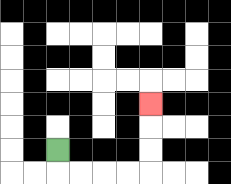{'start': '[2, 6]', 'end': '[6, 4]', 'path_directions': 'D,R,R,R,R,U,U,U', 'path_coordinates': '[[2, 6], [2, 7], [3, 7], [4, 7], [5, 7], [6, 7], [6, 6], [6, 5], [6, 4]]'}